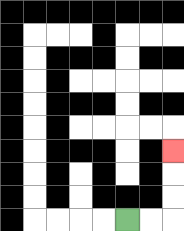{'start': '[5, 9]', 'end': '[7, 6]', 'path_directions': 'R,R,U,U,U', 'path_coordinates': '[[5, 9], [6, 9], [7, 9], [7, 8], [7, 7], [7, 6]]'}